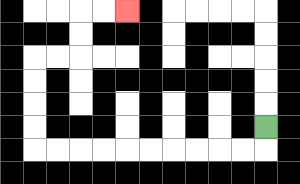{'start': '[11, 5]', 'end': '[5, 0]', 'path_directions': 'D,L,L,L,L,L,L,L,L,L,L,U,U,U,U,R,R,U,U,R,R', 'path_coordinates': '[[11, 5], [11, 6], [10, 6], [9, 6], [8, 6], [7, 6], [6, 6], [5, 6], [4, 6], [3, 6], [2, 6], [1, 6], [1, 5], [1, 4], [1, 3], [1, 2], [2, 2], [3, 2], [3, 1], [3, 0], [4, 0], [5, 0]]'}